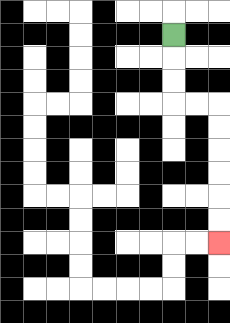{'start': '[7, 1]', 'end': '[9, 10]', 'path_directions': 'D,D,D,R,R,D,D,D,D,D,D', 'path_coordinates': '[[7, 1], [7, 2], [7, 3], [7, 4], [8, 4], [9, 4], [9, 5], [9, 6], [9, 7], [9, 8], [9, 9], [9, 10]]'}